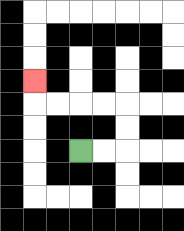{'start': '[3, 6]', 'end': '[1, 3]', 'path_directions': 'R,R,U,U,L,L,L,L,U', 'path_coordinates': '[[3, 6], [4, 6], [5, 6], [5, 5], [5, 4], [4, 4], [3, 4], [2, 4], [1, 4], [1, 3]]'}